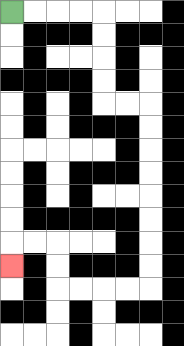{'start': '[0, 0]', 'end': '[0, 11]', 'path_directions': 'R,R,R,R,D,D,D,D,R,R,D,D,D,D,D,D,D,D,L,L,L,L,U,U,L,L,D', 'path_coordinates': '[[0, 0], [1, 0], [2, 0], [3, 0], [4, 0], [4, 1], [4, 2], [4, 3], [4, 4], [5, 4], [6, 4], [6, 5], [6, 6], [6, 7], [6, 8], [6, 9], [6, 10], [6, 11], [6, 12], [5, 12], [4, 12], [3, 12], [2, 12], [2, 11], [2, 10], [1, 10], [0, 10], [0, 11]]'}